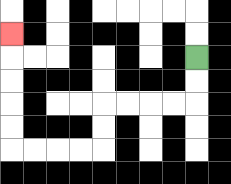{'start': '[8, 2]', 'end': '[0, 1]', 'path_directions': 'D,D,L,L,L,L,D,D,L,L,L,L,U,U,U,U,U', 'path_coordinates': '[[8, 2], [8, 3], [8, 4], [7, 4], [6, 4], [5, 4], [4, 4], [4, 5], [4, 6], [3, 6], [2, 6], [1, 6], [0, 6], [0, 5], [0, 4], [0, 3], [0, 2], [0, 1]]'}